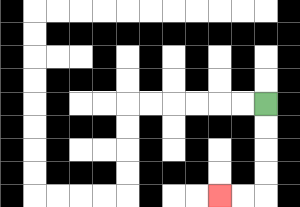{'start': '[11, 4]', 'end': '[9, 8]', 'path_directions': 'D,D,D,D,L,L', 'path_coordinates': '[[11, 4], [11, 5], [11, 6], [11, 7], [11, 8], [10, 8], [9, 8]]'}